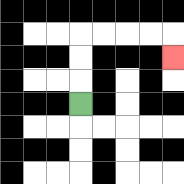{'start': '[3, 4]', 'end': '[7, 2]', 'path_directions': 'U,U,U,R,R,R,R,D', 'path_coordinates': '[[3, 4], [3, 3], [3, 2], [3, 1], [4, 1], [5, 1], [6, 1], [7, 1], [7, 2]]'}